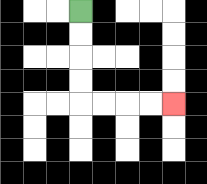{'start': '[3, 0]', 'end': '[7, 4]', 'path_directions': 'D,D,D,D,R,R,R,R', 'path_coordinates': '[[3, 0], [3, 1], [3, 2], [3, 3], [3, 4], [4, 4], [5, 4], [6, 4], [7, 4]]'}